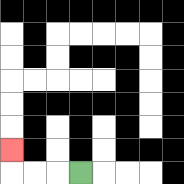{'start': '[3, 7]', 'end': '[0, 6]', 'path_directions': 'L,L,L,U', 'path_coordinates': '[[3, 7], [2, 7], [1, 7], [0, 7], [0, 6]]'}